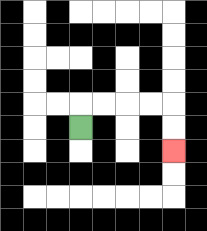{'start': '[3, 5]', 'end': '[7, 6]', 'path_directions': 'U,R,R,R,R,D,D', 'path_coordinates': '[[3, 5], [3, 4], [4, 4], [5, 4], [6, 4], [7, 4], [7, 5], [7, 6]]'}